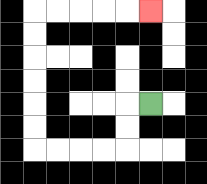{'start': '[6, 4]', 'end': '[6, 0]', 'path_directions': 'L,D,D,L,L,L,L,U,U,U,U,U,U,R,R,R,R,R', 'path_coordinates': '[[6, 4], [5, 4], [5, 5], [5, 6], [4, 6], [3, 6], [2, 6], [1, 6], [1, 5], [1, 4], [1, 3], [1, 2], [1, 1], [1, 0], [2, 0], [3, 0], [4, 0], [5, 0], [6, 0]]'}